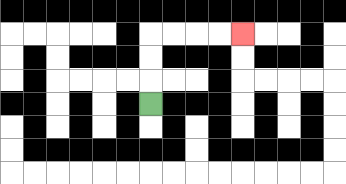{'start': '[6, 4]', 'end': '[10, 1]', 'path_directions': 'U,U,U,R,R,R,R', 'path_coordinates': '[[6, 4], [6, 3], [6, 2], [6, 1], [7, 1], [8, 1], [9, 1], [10, 1]]'}